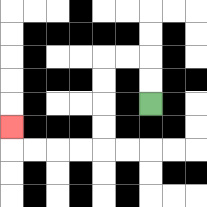{'start': '[6, 4]', 'end': '[0, 5]', 'path_directions': 'U,U,L,L,D,D,D,D,L,L,L,L,U', 'path_coordinates': '[[6, 4], [6, 3], [6, 2], [5, 2], [4, 2], [4, 3], [4, 4], [4, 5], [4, 6], [3, 6], [2, 6], [1, 6], [0, 6], [0, 5]]'}